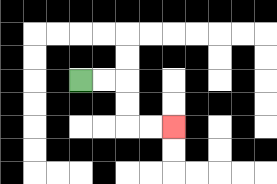{'start': '[3, 3]', 'end': '[7, 5]', 'path_directions': 'R,R,D,D,R,R', 'path_coordinates': '[[3, 3], [4, 3], [5, 3], [5, 4], [5, 5], [6, 5], [7, 5]]'}